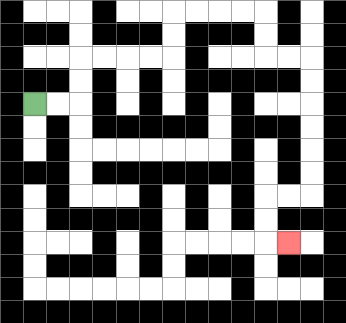{'start': '[1, 4]', 'end': '[12, 10]', 'path_directions': 'R,R,U,U,R,R,R,R,U,U,R,R,R,R,D,D,R,R,D,D,D,D,D,D,L,L,D,D,R', 'path_coordinates': '[[1, 4], [2, 4], [3, 4], [3, 3], [3, 2], [4, 2], [5, 2], [6, 2], [7, 2], [7, 1], [7, 0], [8, 0], [9, 0], [10, 0], [11, 0], [11, 1], [11, 2], [12, 2], [13, 2], [13, 3], [13, 4], [13, 5], [13, 6], [13, 7], [13, 8], [12, 8], [11, 8], [11, 9], [11, 10], [12, 10]]'}